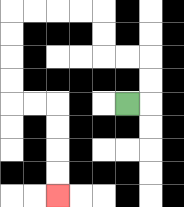{'start': '[5, 4]', 'end': '[2, 8]', 'path_directions': 'R,U,U,L,L,U,U,L,L,L,L,D,D,D,D,R,R,D,D,D,D', 'path_coordinates': '[[5, 4], [6, 4], [6, 3], [6, 2], [5, 2], [4, 2], [4, 1], [4, 0], [3, 0], [2, 0], [1, 0], [0, 0], [0, 1], [0, 2], [0, 3], [0, 4], [1, 4], [2, 4], [2, 5], [2, 6], [2, 7], [2, 8]]'}